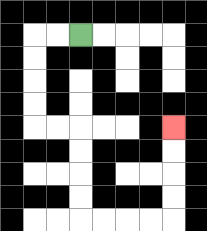{'start': '[3, 1]', 'end': '[7, 5]', 'path_directions': 'L,L,D,D,D,D,R,R,D,D,D,D,R,R,R,R,U,U,U,U', 'path_coordinates': '[[3, 1], [2, 1], [1, 1], [1, 2], [1, 3], [1, 4], [1, 5], [2, 5], [3, 5], [3, 6], [3, 7], [3, 8], [3, 9], [4, 9], [5, 9], [6, 9], [7, 9], [7, 8], [7, 7], [7, 6], [7, 5]]'}